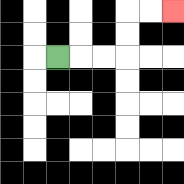{'start': '[2, 2]', 'end': '[7, 0]', 'path_directions': 'R,R,R,U,U,R,R', 'path_coordinates': '[[2, 2], [3, 2], [4, 2], [5, 2], [5, 1], [5, 0], [6, 0], [7, 0]]'}